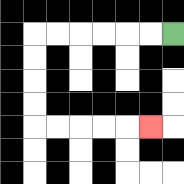{'start': '[7, 1]', 'end': '[6, 5]', 'path_directions': 'L,L,L,L,L,L,D,D,D,D,R,R,R,R,R', 'path_coordinates': '[[7, 1], [6, 1], [5, 1], [4, 1], [3, 1], [2, 1], [1, 1], [1, 2], [1, 3], [1, 4], [1, 5], [2, 5], [3, 5], [4, 5], [5, 5], [6, 5]]'}